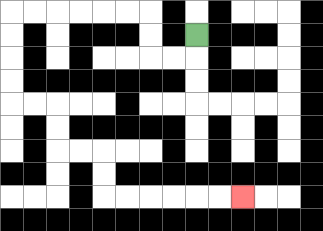{'start': '[8, 1]', 'end': '[10, 8]', 'path_directions': 'D,L,L,U,U,L,L,L,L,L,L,D,D,D,D,R,R,D,D,R,R,D,D,R,R,R,R,R,R', 'path_coordinates': '[[8, 1], [8, 2], [7, 2], [6, 2], [6, 1], [6, 0], [5, 0], [4, 0], [3, 0], [2, 0], [1, 0], [0, 0], [0, 1], [0, 2], [0, 3], [0, 4], [1, 4], [2, 4], [2, 5], [2, 6], [3, 6], [4, 6], [4, 7], [4, 8], [5, 8], [6, 8], [7, 8], [8, 8], [9, 8], [10, 8]]'}